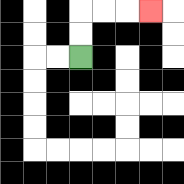{'start': '[3, 2]', 'end': '[6, 0]', 'path_directions': 'U,U,R,R,R', 'path_coordinates': '[[3, 2], [3, 1], [3, 0], [4, 0], [5, 0], [6, 0]]'}